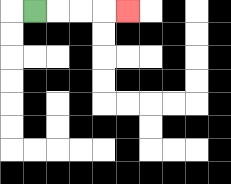{'start': '[1, 0]', 'end': '[5, 0]', 'path_directions': 'R,R,R,R', 'path_coordinates': '[[1, 0], [2, 0], [3, 0], [4, 0], [5, 0]]'}